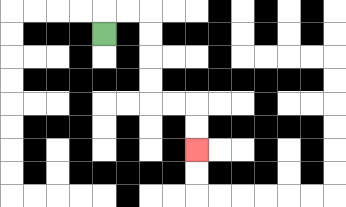{'start': '[4, 1]', 'end': '[8, 6]', 'path_directions': 'U,R,R,D,D,D,D,R,R,D,D', 'path_coordinates': '[[4, 1], [4, 0], [5, 0], [6, 0], [6, 1], [6, 2], [6, 3], [6, 4], [7, 4], [8, 4], [8, 5], [8, 6]]'}